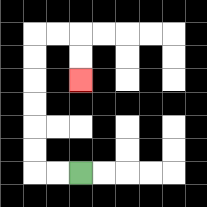{'start': '[3, 7]', 'end': '[3, 3]', 'path_directions': 'L,L,U,U,U,U,U,U,R,R,D,D', 'path_coordinates': '[[3, 7], [2, 7], [1, 7], [1, 6], [1, 5], [1, 4], [1, 3], [1, 2], [1, 1], [2, 1], [3, 1], [3, 2], [3, 3]]'}